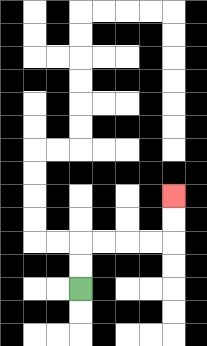{'start': '[3, 12]', 'end': '[7, 8]', 'path_directions': 'U,U,R,R,R,R,U,U', 'path_coordinates': '[[3, 12], [3, 11], [3, 10], [4, 10], [5, 10], [6, 10], [7, 10], [7, 9], [7, 8]]'}